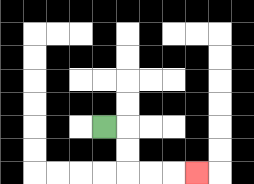{'start': '[4, 5]', 'end': '[8, 7]', 'path_directions': 'R,D,D,R,R,R', 'path_coordinates': '[[4, 5], [5, 5], [5, 6], [5, 7], [6, 7], [7, 7], [8, 7]]'}